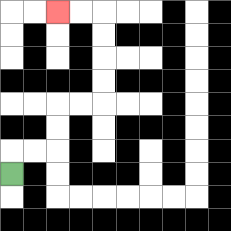{'start': '[0, 7]', 'end': '[2, 0]', 'path_directions': 'U,R,R,U,U,R,R,U,U,U,U,L,L', 'path_coordinates': '[[0, 7], [0, 6], [1, 6], [2, 6], [2, 5], [2, 4], [3, 4], [4, 4], [4, 3], [4, 2], [4, 1], [4, 0], [3, 0], [2, 0]]'}